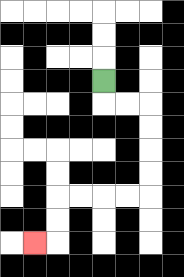{'start': '[4, 3]', 'end': '[1, 10]', 'path_directions': 'D,R,R,D,D,D,D,L,L,L,L,D,D,L', 'path_coordinates': '[[4, 3], [4, 4], [5, 4], [6, 4], [6, 5], [6, 6], [6, 7], [6, 8], [5, 8], [4, 8], [3, 8], [2, 8], [2, 9], [2, 10], [1, 10]]'}